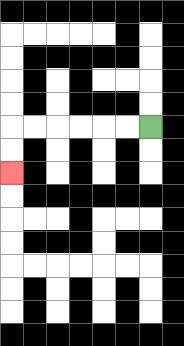{'start': '[6, 5]', 'end': '[0, 7]', 'path_directions': 'L,L,L,L,L,L,D,D', 'path_coordinates': '[[6, 5], [5, 5], [4, 5], [3, 5], [2, 5], [1, 5], [0, 5], [0, 6], [0, 7]]'}